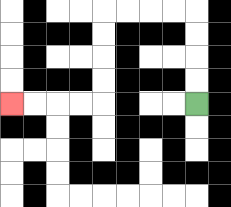{'start': '[8, 4]', 'end': '[0, 4]', 'path_directions': 'U,U,U,U,L,L,L,L,D,D,D,D,L,L,L,L', 'path_coordinates': '[[8, 4], [8, 3], [8, 2], [8, 1], [8, 0], [7, 0], [6, 0], [5, 0], [4, 0], [4, 1], [4, 2], [4, 3], [4, 4], [3, 4], [2, 4], [1, 4], [0, 4]]'}